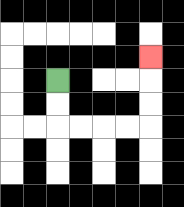{'start': '[2, 3]', 'end': '[6, 2]', 'path_directions': 'D,D,R,R,R,R,U,U,U', 'path_coordinates': '[[2, 3], [2, 4], [2, 5], [3, 5], [4, 5], [5, 5], [6, 5], [6, 4], [6, 3], [6, 2]]'}